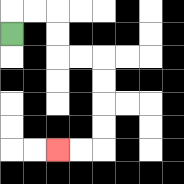{'start': '[0, 1]', 'end': '[2, 6]', 'path_directions': 'U,R,R,D,D,R,R,D,D,D,D,L,L', 'path_coordinates': '[[0, 1], [0, 0], [1, 0], [2, 0], [2, 1], [2, 2], [3, 2], [4, 2], [4, 3], [4, 4], [4, 5], [4, 6], [3, 6], [2, 6]]'}